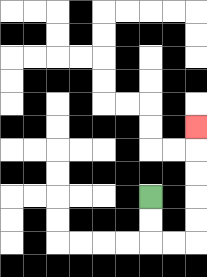{'start': '[6, 8]', 'end': '[8, 5]', 'path_directions': 'D,D,R,R,U,U,U,U,U', 'path_coordinates': '[[6, 8], [6, 9], [6, 10], [7, 10], [8, 10], [8, 9], [8, 8], [8, 7], [8, 6], [8, 5]]'}